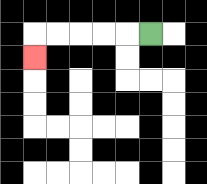{'start': '[6, 1]', 'end': '[1, 2]', 'path_directions': 'L,L,L,L,L,D', 'path_coordinates': '[[6, 1], [5, 1], [4, 1], [3, 1], [2, 1], [1, 1], [1, 2]]'}